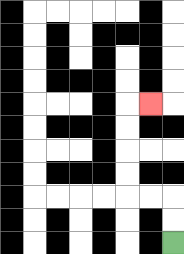{'start': '[7, 10]', 'end': '[6, 4]', 'path_directions': 'U,U,L,L,U,U,U,U,R', 'path_coordinates': '[[7, 10], [7, 9], [7, 8], [6, 8], [5, 8], [5, 7], [5, 6], [5, 5], [5, 4], [6, 4]]'}